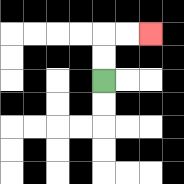{'start': '[4, 3]', 'end': '[6, 1]', 'path_directions': 'U,U,R,R', 'path_coordinates': '[[4, 3], [4, 2], [4, 1], [5, 1], [6, 1]]'}